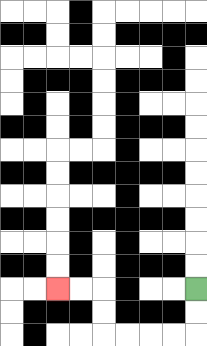{'start': '[8, 12]', 'end': '[2, 12]', 'path_directions': 'D,D,L,L,L,L,U,U,L,L', 'path_coordinates': '[[8, 12], [8, 13], [8, 14], [7, 14], [6, 14], [5, 14], [4, 14], [4, 13], [4, 12], [3, 12], [2, 12]]'}